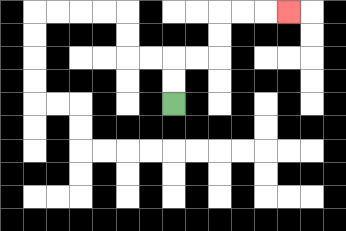{'start': '[7, 4]', 'end': '[12, 0]', 'path_directions': 'U,U,R,R,U,U,R,R,R', 'path_coordinates': '[[7, 4], [7, 3], [7, 2], [8, 2], [9, 2], [9, 1], [9, 0], [10, 0], [11, 0], [12, 0]]'}